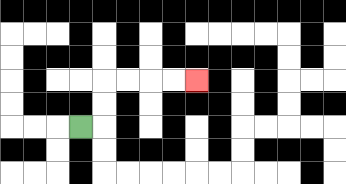{'start': '[3, 5]', 'end': '[8, 3]', 'path_directions': 'R,U,U,R,R,R,R', 'path_coordinates': '[[3, 5], [4, 5], [4, 4], [4, 3], [5, 3], [6, 3], [7, 3], [8, 3]]'}